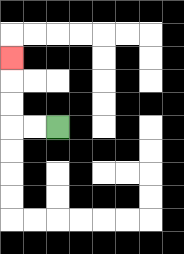{'start': '[2, 5]', 'end': '[0, 2]', 'path_directions': 'L,L,U,U,U', 'path_coordinates': '[[2, 5], [1, 5], [0, 5], [0, 4], [0, 3], [0, 2]]'}